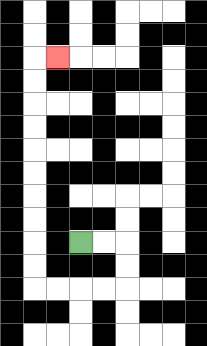{'start': '[3, 10]', 'end': '[2, 2]', 'path_directions': 'R,R,D,D,L,L,L,L,U,U,U,U,U,U,U,U,U,U,R', 'path_coordinates': '[[3, 10], [4, 10], [5, 10], [5, 11], [5, 12], [4, 12], [3, 12], [2, 12], [1, 12], [1, 11], [1, 10], [1, 9], [1, 8], [1, 7], [1, 6], [1, 5], [1, 4], [1, 3], [1, 2], [2, 2]]'}